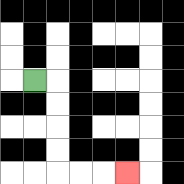{'start': '[1, 3]', 'end': '[5, 7]', 'path_directions': 'R,D,D,D,D,R,R,R', 'path_coordinates': '[[1, 3], [2, 3], [2, 4], [2, 5], [2, 6], [2, 7], [3, 7], [4, 7], [5, 7]]'}